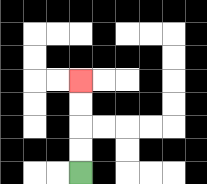{'start': '[3, 7]', 'end': '[3, 3]', 'path_directions': 'U,U,U,U', 'path_coordinates': '[[3, 7], [3, 6], [3, 5], [3, 4], [3, 3]]'}